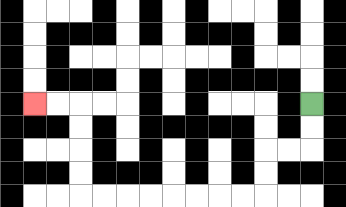{'start': '[13, 4]', 'end': '[1, 4]', 'path_directions': 'D,D,L,L,D,D,L,L,L,L,L,L,L,L,U,U,U,U,L,L', 'path_coordinates': '[[13, 4], [13, 5], [13, 6], [12, 6], [11, 6], [11, 7], [11, 8], [10, 8], [9, 8], [8, 8], [7, 8], [6, 8], [5, 8], [4, 8], [3, 8], [3, 7], [3, 6], [3, 5], [3, 4], [2, 4], [1, 4]]'}